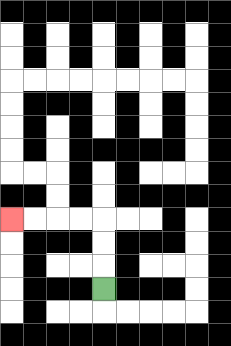{'start': '[4, 12]', 'end': '[0, 9]', 'path_directions': 'U,U,U,L,L,L,L', 'path_coordinates': '[[4, 12], [4, 11], [4, 10], [4, 9], [3, 9], [2, 9], [1, 9], [0, 9]]'}